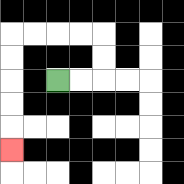{'start': '[2, 3]', 'end': '[0, 6]', 'path_directions': 'R,R,U,U,L,L,L,L,D,D,D,D,D', 'path_coordinates': '[[2, 3], [3, 3], [4, 3], [4, 2], [4, 1], [3, 1], [2, 1], [1, 1], [0, 1], [0, 2], [0, 3], [0, 4], [0, 5], [0, 6]]'}